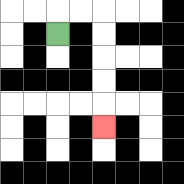{'start': '[2, 1]', 'end': '[4, 5]', 'path_directions': 'U,R,R,D,D,D,D,D', 'path_coordinates': '[[2, 1], [2, 0], [3, 0], [4, 0], [4, 1], [4, 2], [4, 3], [4, 4], [4, 5]]'}